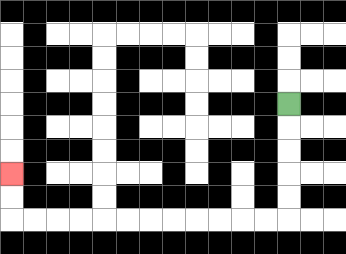{'start': '[12, 4]', 'end': '[0, 7]', 'path_directions': 'D,D,D,D,D,L,L,L,L,L,L,L,L,L,L,L,L,U,U', 'path_coordinates': '[[12, 4], [12, 5], [12, 6], [12, 7], [12, 8], [12, 9], [11, 9], [10, 9], [9, 9], [8, 9], [7, 9], [6, 9], [5, 9], [4, 9], [3, 9], [2, 9], [1, 9], [0, 9], [0, 8], [0, 7]]'}